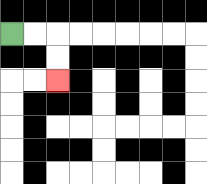{'start': '[0, 1]', 'end': '[2, 3]', 'path_directions': 'R,R,D,D', 'path_coordinates': '[[0, 1], [1, 1], [2, 1], [2, 2], [2, 3]]'}